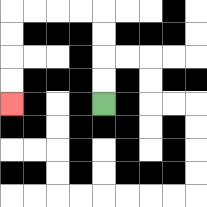{'start': '[4, 4]', 'end': '[0, 4]', 'path_directions': 'U,U,U,U,L,L,L,L,D,D,D,D', 'path_coordinates': '[[4, 4], [4, 3], [4, 2], [4, 1], [4, 0], [3, 0], [2, 0], [1, 0], [0, 0], [0, 1], [0, 2], [0, 3], [0, 4]]'}